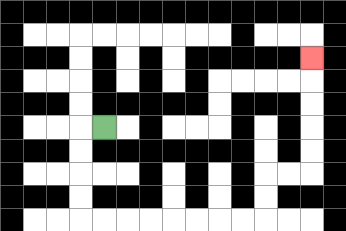{'start': '[4, 5]', 'end': '[13, 2]', 'path_directions': 'L,D,D,D,D,R,R,R,R,R,R,R,R,U,U,R,R,U,U,U,U,U', 'path_coordinates': '[[4, 5], [3, 5], [3, 6], [3, 7], [3, 8], [3, 9], [4, 9], [5, 9], [6, 9], [7, 9], [8, 9], [9, 9], [10, 9], [11, 9], [11, 8], [11, 7], [12, 7], [13, 7], [13, 6], [13, 5], [13, 4], [13, 3], [13, 2]]'}